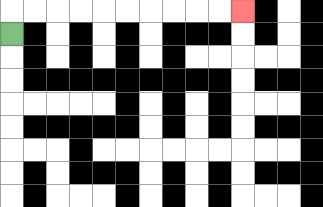{'start': '[0, 1]', 'end': '[10, 0]', 'path_directions': 'U,R,R,R,R,R,R,R,R,R,R', 'path_coordinates': '[[0, 1], [0, 0], [1, 0], [2, 0], [3, 0], [4, 0], [5, 0], [6, 0], [7, 0], [8, 0], [9, 0], [10, 0]]'}